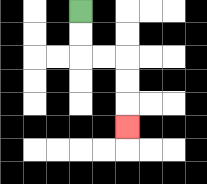{'start': '[3, 0]', 'end': '[5, 5]', 'path_directions': 'D,D,R,R,D,D,D', 'path_coordinates': '[[3, 0], [3, 1], [3, 2], [4, 2], [5, 2], [5, 3], [5, 4], [5, 5]]'}